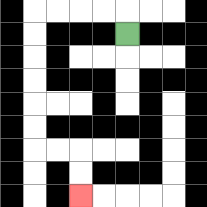{'start': '[5, 1]', 'end': '[3, 8]', 'path_directions': 'U,L,L,L,L,D,D,D,D,D,D,R,R,D,D', 'path_coordinates': '[[5, 1], [5, 0], [4, 0], [3, 0], [2, 0], [1, 0], [1, 1], [1, 2], [1, 3], [1, 4], [1, 5], [1, 6], [2, 6], [3, 6], [3, 7], [3, 8]]'}